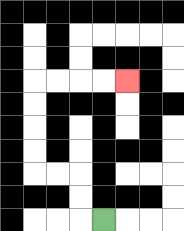{'start': '[4, 9]', 'end': '[5, 3]', 'path_directions': 'L,U,U,L,L,U,U,U,U,R,R,R,R', 'path_coordinates': '[[4, 9], [3, 9], [3, 8], [3, 7], [2, 7], [1, 7], [1, 6], [1, 5], [1, 4], [1, 3], [2, 3], [3, 3], [4, 3], [5, 3]]'}